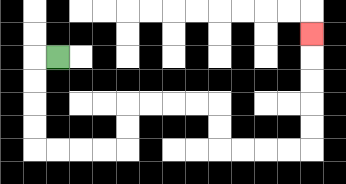{'start': '[2, 2]', 'end': '[13, 1]', 'path_directions': 'L,D,D,D,D,R,R,R,R,U,U,R,R,R,R,D,D,R,R,R,R,U,U,U,U,U', 'path_coordinates': '[[2, 2], [1, 2], [1, 3], [1, 4], [1, 5], [1, 6], [2, 6], [3, 6], [4, 6], [5, 6], [5, 5], [5, 4], [6, 4], [7, 4], [8, 4], [9, 4], [9, 5], [9, 6], [10, 6], [11, 6], [12, 6], [13, 6], [13, 5], [13, 4], [13, 3], [13, 2], [13, 1]]'}